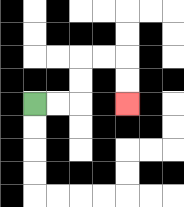{'start': '[1, 4]', 'end': '[5, 4]', 'path_directions': 'R,R,U,U,R,R,D,D', 'path_coordinates': '[[1, 4], [2, 4], [3, 4], [3, 3], [3, 2], [4, 2], [5, 2], [5, 3], [5, 4]]'}